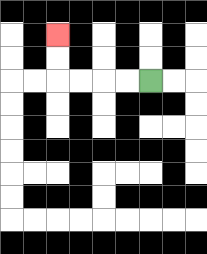{'start': '[6, 3]', 'end': '[2, 1]', 'path_directions': 'L,L,L,L,U,U', 'path_coordinates': '[[6, 3], [5, 3], [4, 3], [3, 3], [2, 3], [2, 2], [2, 1]]'}